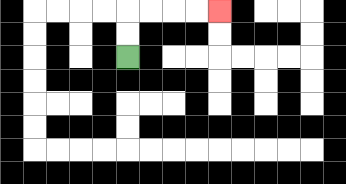{'start': '[5, 2]', 'end': '[9, 0]', 'path_directions': 'U,U,R,R,R,R', 'path_coordinates': '[[5, 2], [5, 1], [5, 0], [6, 0], [7, 0], [8, 0], [9, 0]]'}